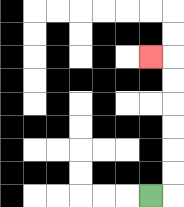{'start': '[6, 8]', 'end': '[6, 2]', 'path_directions': 'R,U,U,U,U,U,U,L', 'path_coordinates': '[[6, 8], [7, 8], [7, 7], [7, 6], [7, 5], [7, 4], [7, 3], [7, 2], [6, 2]]'}